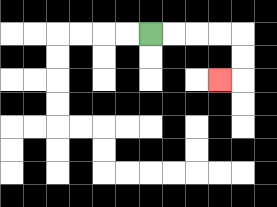{'start': '[6, 1]', 'end': '[9, 3]', 'path_directions': 'R,R,R,R,D,D,L', 'path_coordinates': '[[6, 1], [7, 1], [8, 1], [9, 1], [10, 1], [10, 2], [10, 3], [9, 3]]'}